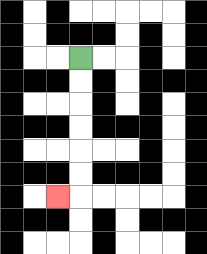{'start': '[3, 2]', 'end': '[2, 8]', 'path_directions': 'D,D,D,D,D,D,L', 'path_coordinates': '[[3, 2], [3, 3], [3, 4], [3, 5], [3, 6], [3, 7], [3, 8], [2, 8]]'}